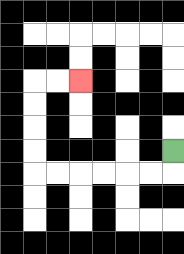{'start': '[7, 6]', 'end': '[3, 3]', 'path_directions': 'D,L,L,L,L,L,L,U,U,U,U,R,R', 'path_coordinates': '[[7, 6], [7, 7], [6, 7], [5, 7], [4, 7], [3, 7], [2, 7], [1, 7], [1, 6], [1, 5], [1, 4], [1, 3], [2, 3], [3, 3]]'}